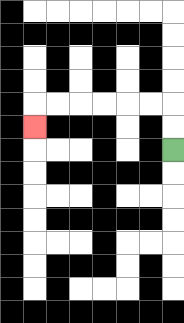{'start': '[7, 6]', 'end': '[1, 5]', 'path_directions': 'U,U,L,L,L,L,L,L,D', 'path_coordinates': '[[7, 6], [7, 5], [7, 4], [6, 4], [5, 4], [4, 4], [3, 4], [2, 4], [1, 4], [1, 5]]'}